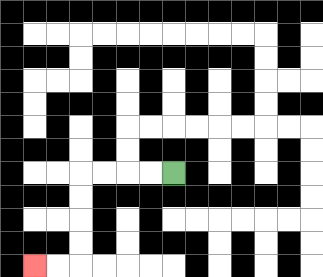{'start': '[7, 7]', 'end': '[1, 11]', 'path_directions': 'L,L,L,L,D,D,D,D,L,L', 'path_coordinates': '[[7, 7], [6, 7], [5, 7], [4, 7], [3, 7], [3, 8], [3, 9], [3, 10], [3, 11], [2, 11], [1, 11]]'}